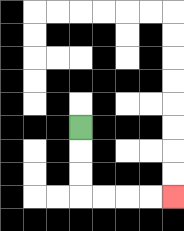{'start': '[3, 5]', 'end': '[7, 8]', 'path_directions': 'D,D,D,R,R,R,R', 'path_coordinates': '[[3, 5], [3, 6], [3, 7], [3, 8], [4, 8], [5, 8], [6, 8], [7, 8]]'}